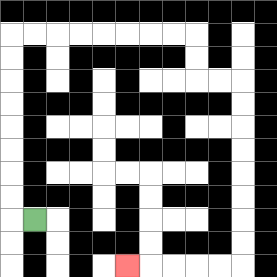{'start': '[1, 9]', 'end': '[5, 11]', 'path_directions': 'L,U,U,U,U,U,U,U,U,R,R,R,R,R,R,R,R,D,D,R,R,D,D,D,D,D,D,D,D,L,L,L,L,L', 'path_coordinates': '[[1, 9], [0, 9], [0, 8], [0, 7], [0, 6], [0, 5], [0, 4], [0, 3], [0, 2], [0, 1], [1, 1], [2, 1], [3, 1], [4, 1], [5, 1], [6, 1], [7, 1], [8, 1], [8, 2], [8, 3], [9, 3], [10, 3], [10, 4], [10, 5], [10, 6], [10, 7], [10, 8], [10, 9], [10, 10], [10, 11], [9, 11], [8, 11], [7, 11], [6, 11], [5, 11]]'}